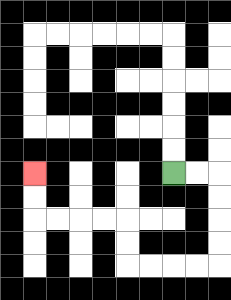{'start': '[7, 7]', 'end': '[1, 7]', 'path_directions': 'R,R,D,D,D,D,L,L,L,L,U,U,L,L,L,L,U,U', 'path_coordinates': '[[7, 7], [8, 7], [9, 7], [9, 8], [9, 9], [9, 10], [9, 11], [8, 11], [7, 11], [6, 11], [5, 11], [5, 10], [5, 9], [4, 9], [3, 9], [2, 9], [1, 9], [1, 8], [1, 7]]'}